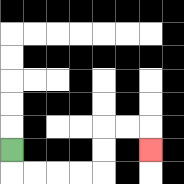{'start': '[0, 6]', 'end': '[6, 6]', 'path_directions': 'D,R,R,R,R,U,U,R,R,D', 'path_coordinates': '[[0, 6], [0, 7], [1, 7], [2, 7], [3, 7], [4, 7], [4, 6], [4, 5], [5, 5], [6, 5], [6, 6]]'}